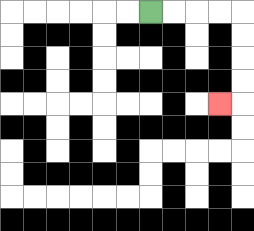{'start': '[6, 0]', 'end': '[9, 4]', 'path_directions': 'R,R,R,R,D,D,D,D,L', 'path_coordinates': '[[6, 0], [7, 0], [8, 0], [9, 0], [10, 0], [10, 1], [10, 2], [10, 3], [10, 4], [9, 4]]'}